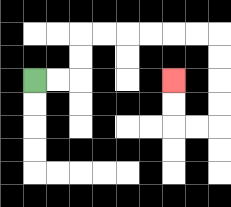{'start': '[1, 3]', 'end': '[7, 3]', 'path_directions': 'R,R,U,U,R,R,R,R,R,R,D,D,D,D,L,L,U,U', 'path_coordinates': '[[1, 3], [2, 3], [3, 3], [3, 2], [3, 1], [4, 1], [5, 1], [6, 1], [7, 1], [8, 1], [9, 1], [9, 2], [9, 3], [9, 4], [9, 5], [8, 5], [7, 5], [7, 4], [7, 3]]'}